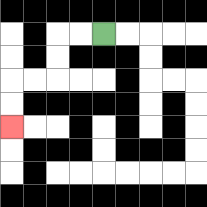{'start': '[4, 1]', 'end': '[0, 5]', 'path_directions': 'L,L,D,D,L,L,D,D', 'path_coordinates': '[[4, 1], [3, 1], [2, 1], [2, 2], [2, 3], [1, 3], [0, 3], [0, 4], [0, 5]]'}